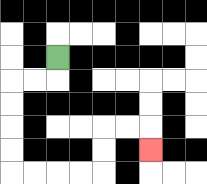{'start': '[2, 2]', 'end': '[6, 6]', 'path_directions': 'D,L,L,D,D,D,D,R,R,R,R,U,U,R,R,D', 'path_coordinates': '[[2, 2], [2, 3], [1, 3], [0, 3], [0, 4], [0, 5], [0, 6], [0, 7], [1, 7], [2, 7], [3, 7], [4, 7], [4, 6], [4, 5], [5, 5], [6, 5], [6, 6]]'}